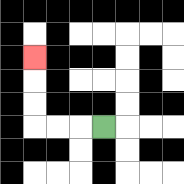{'start': '[4, 5]', 'end': '[1, 2]', 'path_directions': 'L,L,L,U,U,U', 'path_coordinates': '[[4, 5], [3, 5], [2, 5], [1, 5], [1, 4], [1, 3], [1, 2]]'}